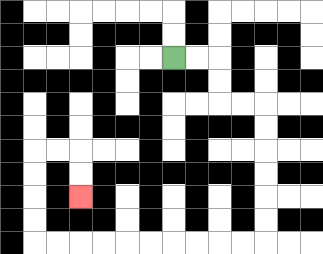{'start': '[7, 2]', 'end': '[3, 8]', 'path_directions': 'R,R,D,D,R,R,D,D,D,D,D,D,L,L,L,L,L,L,L,L,L,L,U,U,U,U,R,R,D,D', 'path_coordinates': '[[7, 2], [8, 2], [9, 2], [9, 3], [9, 4], [10, 4], [11, 4], [11, 5], [11, 6], [11, 7], [11, 8], [11, 9], [11, 10], [10, 10], [9, 10], [8, 10], [7, 10], [6, 10], [5, 10], [4, 10], [3, 10], [2, 10], [1, 10], [1, 9], [1, 8], [1, 7], [1, 6], [2, 6], [3, 6], [3, 7], [3, 8]]'}